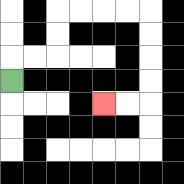{'start': '[0, 3]', 'end': '[4, 4]', 'path_directions': 'U,R,R,U,U,R,R,R,R,D,D,D,D,L,L', 'path_coordinates': '[[0, 3], [0, 2], [1, 2], [2, 2], [2, 1], [2, 0], [3, 0], [4, 0], [5, 0], [6, 0], [6, 1], [6, 2], [6, 3], [6, 4], [5, 4], [4, 4]]'}